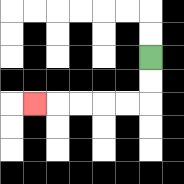{'start': '[6, 2]', 'end': '[1, 4]', 'path_directions': 'D,D,L,L,L,L,L', 'path_coordinates': '[[6, 2], [6, 3], [6, 4], [5, 4], [4, 4], [3, 4], [2, 4], [1, 4]]'}